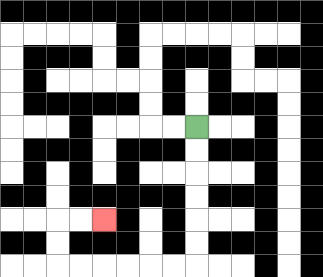{'start': '[8, 5]', 'end': '[4, 9]', 'path_directions': 'D,D,D,D,D,D,L,L,L,L,L,L,U,U,R,R', 'path_coordinates': '[[8, 5], [8, 6], [8, 7], [8, 8], [8, 9], [8, 10], [8, 11], [7, 11], [6, 11], [5, 11], [4, 11], [3, 11], [2, 11], [2, 10], [2, 9], [3, 9], [4, 9]]'}